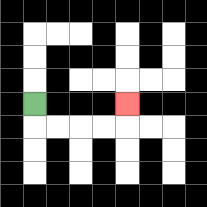{'start': '[1, 4]', 'end': '[5, 4]', 'path_directions': 'D,R,R,R,R,U', 'path_coordinates': '[[1, 4], [1, 5], [2, 5], [3, 5], [4, 5], [5, 5], [5, 4]]'}